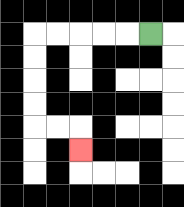{'start': '[6, 1]', 'end': '[3, 6]', 'path_directions': 'L,L,L,L,L,D,D,D,D,R,R,D', 'path_coordinates': '[[6, 1], [5, 1], [4, 1], [3, 1], [2, 1], [1, 1], [1, 2], [1, 3], [1, 4], [1, 5], [2, 5], [3, 5], [3, 6]]'}